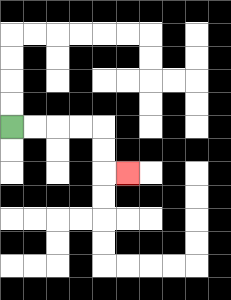{'start': '[0, 5]', 'end': '[5, 7]', 'path_directions': 'R,R,R,R,D,D,R', 'path_coordinates': '[[0, 5], [1, 5], [2, 5], [3, 5], [4, 5], [4, 6], [4, 7], [5, 7]]'}